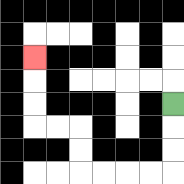{'start': '[7, 4]', 'end': '[1, 2]', 'path_directions': 'D,D,D,L,L,L,L,U,U,L,L,U,U,U', 'path_coordinates': '[[7, 4], [7, 5], [7, 6], [7, 7], [6, 7], [5, 7], [4, 7], [3, 7], [3, 6], [3, 5], [2, 5], [1, 5], [1, 4], [1, 3], [1, 2]]'}